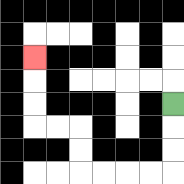{'start': '[7, 4]', 'end': '[1, 2]', 'path_directions': 'D,D,D,L,L,L,L,U,U,L,L,U,U,U', 'path_coordinates': '[[7, 4], [7, 5], [7, 6], [7, 7], [6, 7], [5, 7], [4, 7], [3, 7], [3, 6], [3, 5], [2, 5], [1, 5], [1, 4], [1, 3], [1, 2]]'}